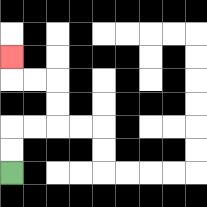{'start': '[0, 7]', 'end': '[0, 2]', 'path_directions': 'U,U,R,R,U,U,L,L,U', 'path_coordinates': '[[0, 7], [0, 6], [0, 5], [1, 5], [2, 5], [2, 4], [2, 3], [1, 3], [0, 3], [0, 2]]'}